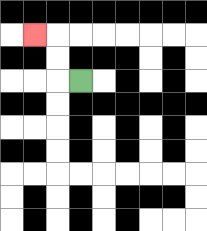{'start': '[3, 3]', 'end': '[1, 1]', 'path_directions': 'L,U,U,L', 'path_coordinates': '[[3, 3], [2, 3], [2, 2], [2, 1], [1, 1]]'}